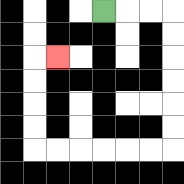{'start': '[4, 0]', 'end': '[2, 2]', 'path_directions': 'R,R,R,D,D,D,D,D,D,L,L,L,L,L,L,U,U,U,U,R', 'path_coordinates': '[[4, 0], [5, 0], [6, 0], [7, 0], [7, 1], [7, 2], [7, 3], [7, 4], [7, 5], [7, 6], [6, 6], [5, 6], [4, 6], [3, 6], [2, 6], [1, 6], [1, 5], [1, 4], [1, 3], [1, 2], [2, 2]]'}